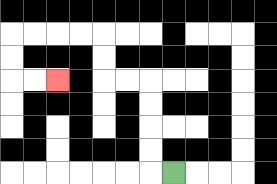{'start': '[7, 7]', 'end': '[2, 3]', 'path_directions': 'L,U,U,U,U,L,L,U,U,L,L,L,L,D,D,R,R', 'path_coordinates': '[[7, 7], [6, 7], [6, 6], [6, 5], [6, 4], [6, 3], [5, 3], [4, 3], [4, 2], [4, 1], [3, 1], [2, 1], [1, 1], [0, 1], [0, 2], [0, 3], [1, 3], [2, 3]]'}